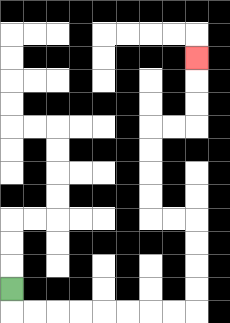{'start': '[0, 12]', 'end': '[8, 2]', 'path_directions': 'D,R,R,R,R,R,R,R,R,U,U,U,U,L,L,U,U,U,U,R,R,U,U,U', 'path_coordinates': '[[0, 12], [0, 13], [1, 13], [2, 13], [3, 13], [4, 13], [5, 13], [6, 13], [7, 13], [8, 13], [8, 12], [8, 11], [8, 10], [8, 9], [7, 9], [6, 9], [6, 8], [6, 7], [6, 6], [6, 5], [7, 5], [8, 5], [8, 4], [8, 3], [8, 2]]'}